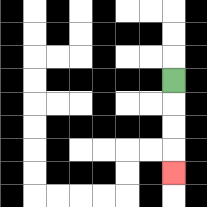{'start': '[7, 3]', 'end': '[7, 7]', 'path_directions': 'D,D,D,D', 'path_coordinates': '[[7, 3], [7, 4], [7, 5], [7, 6], [7, 7]]'}